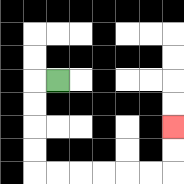{'start': '[2, 3]', 'end': '[7, 5]', 'path_directions': 'L,D,D,D,D,R,R,R,R,R,R,U,U', 'path_coordinates': '[[2, 3], [1, 3], [1, 4], [1, 5], [1, 6], [1, 7], [2, 7], [3, 7], [4, 7], [5, 7], [6, 7], [7, 7], [7, 6], [7, 5]]'}